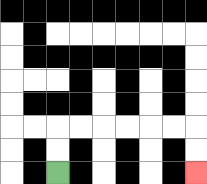{'start': '[2, 7]', 'end': '[8, 7]', 'path_directions': 'U,U,R,R,R,R,R,R,D,D', 'path_coordinates': '[[2, 7], [2, 6], [2, 5], [3, 5], [4, 5], [5, 5], [6, 5], [7, 5], [8, 5], [8, 6], [8, 7]]'}